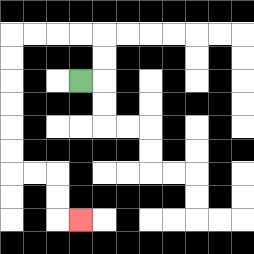{'start': '[3, 3]', 'end': '[3, 9]', 'path_directions': 'R,U,U,L,L,L,L,D,D,D,D,D,D,R,R,D,D,R', 'path_coordinates': '[[3, 3], [4, 3], [4, 2], [4, 1], [3, 1], [2, 1], [1, 1], [0, 1], [0, 2], [0, 3], [0, 4], [0, 5], [0, 6], [0, 7], [1, 7], [2, 7], [2, 8], [2, 9], [3, 9]]'}